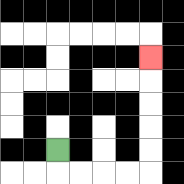{'start': '[2, 6]', 'end': '[6, 2]', 'path_directions': 'D,R,R,R,R,U,U,U,U,U', 'path_coordinates': '[[2, 6], [2, 7], [3, 7], [4, 7], [5, 7], [6, 7], [6, 6], [6, 5], [6, 4], [6, 3], [6, 2]]'}